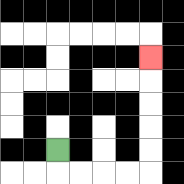{'start': '[2, 6]', 'end': '[6, 2]', 'path_directions': 'D,R,R,R,R,U,U,U,U,U', 'path_coordinates': '[[2, 6], [2, 7], [3, 7], [4, 7], [5, 7], [6, 7], [6, 6], [6, 5], [6, 4], [6, 3], [6, 2]]'}